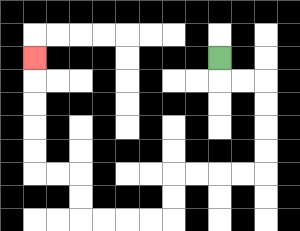{'start': '[9, 2]', 'end': '[1, 2]', 'path_directions': 'D,R,R,D,D,D,D,L,L,L,L,D,D,L,L,L,L,U,U,L,L,U,U,U,U,U', 'path_coordinates': '[[9, 2], [9, 3], [10, 3], [11, 3], [11, 4], [11, 5], [11, 6], [11, 7], [10, 7], [9, 7], [8, 7], [7, 7], [7, 8], [7, 9], [6, 9], [5, 9], [4, 9], [3, 9], [3, 8], [3, 7], [2, 7], [1, 7], [1, 6], [1, 5], [1, 4], [1, 3], [1, 2]]'}